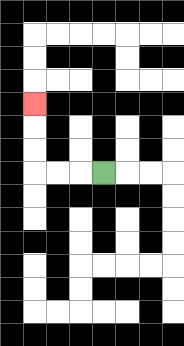{'start': '[4, 7]', 'end': '[1, 4]', 'path_directions': 'L,L,L,U,U,U', 'path_coordinates': '[[4, 7], [3, 7], [2, 7], [1, 7], [1, 6], [1, 5], [1, 4]]'}